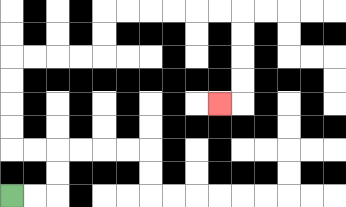{'start': '[0, 8]', 'end': '[9, 4]', 'path_directions': 'R,R,U,U,L,L,U,U,U,U,R,R,R,R,U,U,R,R,R,R,R,R,D,D,D,D,L', 'path_coordinates': '[[0, 8], [1, 8], [2, 8], [2, 7], [2, 6], [1, 6], [0, 6], [0, 5], [0, 4], [0, 3], [0, 2], [1, 2], [2, 2], [3, 2], [4, 2], [4, 1], [4, 0], [5, 0], [6, 0], [7, 0], [8, 0], [9, 0], [10, 0], [10, 1], [10, 2], [10, 3], [10, 4], [9, 4]]'}